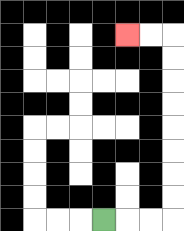{'start': '[4, 9]', 'end': '[5, 1]', 'path_directions': 'R,R,R,U,U,U,U,U,U,U,U,L,L', 'path_coordinates': '[[4, 9], [5, 9], [6, 9], [7, 9], [7, 8], [7, 7], [7, 6], [7, 5], [7, 4], [7, 3], [7, 2], [7, 1], [6, 1], [5, 1]]'}